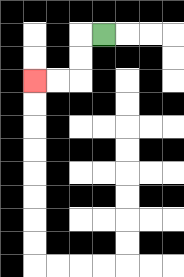{'start': '[4, 1]', 'end': '[1, 3]', 'path_directions': 'L,D,D,L,L', 'path_coordinates': '[[4, 1], [3, 1], [3, 2], [3, 3], [2, 3], [1, 3]]'}